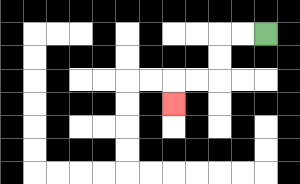{'start': '[11, 1]', 'end': '[7, 4]', 'path_directions': 'L,L,D,D,L,L,D', 'path_coordinates': '[[11, 1], [10, 1], [9, 1], [9, 2], [9, 3], [8, 3], [7, 3], [7, 4]]'}